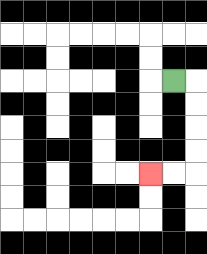{'start': '[7, 3]', 'end': '[6, 7]', 'path_directions': 'R,D,D,D,D,L,L', 'path_coordinates': '[[7, 3], [8, 3], [8, 4], [8, 5], [8, 6], [8, 7], [7, 7], [6, 7]]'}